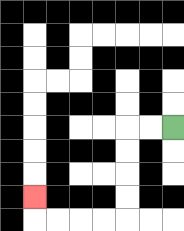{'start': '[7, 5]', 'end': '[1, 8]', 'path_directions': 'L,L,D,D,D,D,L,L,L,L,U', 'path_coordinates': '[[7, 5], [6, 5], [5, 5], [5, 6], [5, 7], [5, 8], [5, 9], [4, 9], [3, 9], [2, 9], [1, 9], [1, 8]]'}